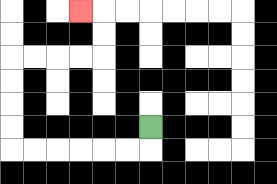{'start': '[6, 5]', 'end': '[3, 0]', 'path_directions': 'D,L,L,L,L,L,L,U,U,U,U,R,R,R,R,U,U,L', 'path_coordinates': '[[6, 5], [6, 6], [5, 6], [4, 6], [3, 6], [2, 6], [1, 6], [0, 6], [0, 5], [0, 4], [0, 3], [0, 2], [1, 2], [2, 2], [3, 2], [4, 2], [4, 1], [4, 0], [3, 0]]'}